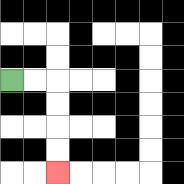{'start': '[0, 3]', 'end': '[2, 7]', 'path_directions': 'R,R,D,D,D,D', 'path_coordinates': '[[0, 3], [1, 3], [2, 3], [2, 4], [2, 5], [2, 6], [2, 7]]'}